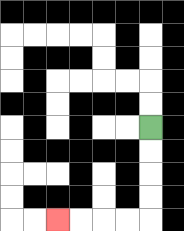{'start': '[6, 5]', 'end': '[2, 9]', 'path_directions': 'D,D,D,D,L,L,L,L', 'path_coordinates': '[[6, 5], [6, 6], [6, 7], [6, 8], [6, 9], [5, 9], [4, 9], [3, 9], [2, 9]]'}